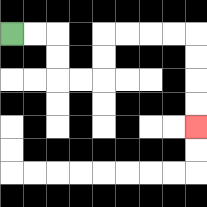{'start': '[0, 1]', 'end': '[8, 5]', 'path_directions': 'R,R,D,D,R,R,U,U,R,R,R,R,D,D,D,D', 'path_coordinates': '[[0, 1], [1, 1], [2, 1], [2, 2], [2, 3], [3, 3], [4, 3], [4, 2], [4, 1], [5, 1], [6, 1], [7, 1], [8, 1], [8, 2], [8, 3], [8, 4], [8, 5]]'}